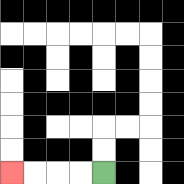{'start': '[4, 7]', 'end': '[0, 7]', 'path_directions': 'L,L,L,L', 'path_coordinates': '[[4, 7], [3, 7], [2, 7], [1, 7], [0, 7]]'}